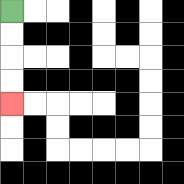{'start': '[0, 0]', 'end': '[0, 4]', 'path_directions': 'D,D,D,D', 'path_coordinates': '[[0, 0], [0, 1], [0, 2], [0, 3], [0, 4]]'}